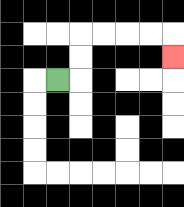{'start': '[2, 3]', 'end': '[7, 2]', 'path_directions': 'R,U,U,R,R,R,R,D', 'path_coordinates': '[[2, 3], [3, 3], [3, 2], [3, 1], [4, 1], [5, 1], [6, 1], [7, 1], [7, 2]]'}